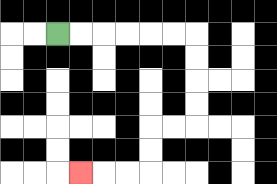{'start': '[2, 1]', 'end': '[3, 7]', 'path_directions': 'R,R,R,R,R,R,D,D,D,D,L,L,D,D,L,L,L', 'path_coordinates': '[[2, 1], [3, 1], [4, 1], [5, 1], [6, 1], [7, 1], [8, 1], [8, 2], [8, 3], [8, 4], [8, 5], [7, 5], [6, 5], [6, 6], [6, 7], [5, 7], [4, 7], [3, 7]]'}